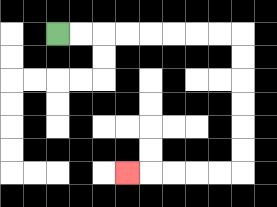{'start': '[2, 1]', 'end': '[5, 7]', 'path_directions': 'R,R,R,R,R,R,R,R,D,D,D,D,D,D,L,L,L,L,L', 'path_coordinates': '[[2, 1], [3, 1], [4, 1], [5, 1], [6, 1], [7, 1], [8, 1], [9, 1], [10, 1], [10, 2], [10, 3], [10, 4], [10, 5], [10, 6], [10, 7], [9, 7], [8, 7], [7, 7], [6, 7], [5, 7]]'}